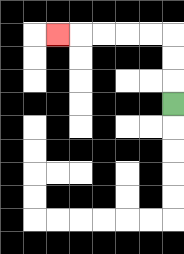{'start': '[7, 4]', 'end': '[2, 1]', 'path_directions': 'U,U,U,L,L,L,L,L', 'path_coordinates': '[[7, 4], [7, 3], [7, 2], [7, 1], [6, 1], [5, 1], [4, 1], [3, 1], [2, 1]]'}